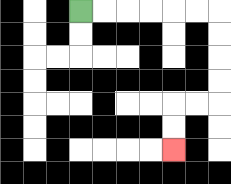{'start': '[3, 0]', 'end': '[7, 6]', 'path_directions': 'R,R,R,R,R,R,D,D,D,D,L,L,D,D', 'path_coordinates': '[[3, 0], [4, 0], [5, 0], [6, 0], [7, 0], [8, 0], [9, 0], [9, 1], [9, 2], [9, 3], [9, 4], [8, 4], [7, 4], [7, 5], [7, 6]]'}